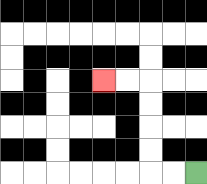{'start': '[8, 7]', 'end': '[4, 3]', 'path_directions': 'L,L,U,U,U,U,L,L', 'path_coordinates': '[[8, 7], [7, 7], [6, 7], [6, 6], [6, 5], [6, 4], [6, 3], [5, 3], [4, 3]]'}